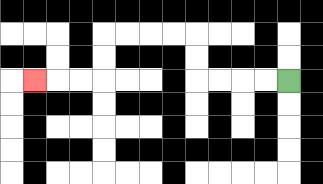{'start': '[12, 3]', 'end': '[1, 3]', 'path_directions': 'L,L,L,L,U,U,L,L,L,L,D,D,L,L,L', 'path_coordinates': '[[12, 3], [11, 3], [10, 3], [9, 3], [8, 3], [8, 2], [8, 1], [7, 1], [6, 1], [5, 1], [4, 1], [4, 2], [4, 3], [3, 3], [2, 3], [1, 3]]'}